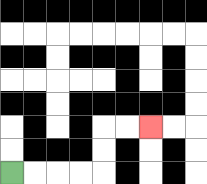{'start': '[0, 7]', 'end': '[6, 5]', 'path_directions': 'R,R,R,R,U,U,R,R', 'path_coordinates': '[[0, 7], [1, 7], [2, 7], [3, 7], [4, 7], [4, 6], [4, 5], [5, 5], [6, 5]]'}